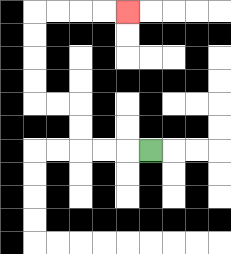{'start': '[6, 6]', 'end': '[5, 0]', 'path_directions': 'L,L,L,U,U,L,L,U,U,U,U,R,R,R,R', 'path_coordinates': '[[6, 6], [5, 6], [4, 6], [3, 6], [3, 5], [3, 4], [2, 4], [1, 4], [1, 3], [1, 2], [1, 1], [1, 0], [2, 0], [3, 0], [4, 0], [5, 0]]'}